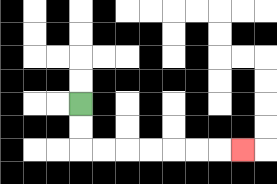{'start': '[3, 4]', 'end': '[10, 6]', 'path_directions': 'D,D,R,R,R,R,R,R,R', 'path_coordinates': '[[3, 4], [3, 5], [3, 6], [4, 6], [5, 6], [6, 6], [7, 6], [8, 6], [9, 6], [10, 6]]'}